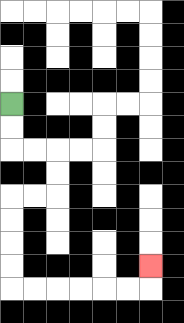{'start': '[0, 4]', 'end': '[6, 11]', 'path_directions': 'D,D,R,R,D,D,L,L,D,D,D,D,R,R,R,R,R,R,U', 'path_coordinates': '[[0, 4], [0, 5], [0, 6], [1, 6], [2, 6], [2, 7], [2, 8], [1, 8], [0, 8], [0, 9], [0, 10], [0, 11], [0, 12], [1, 12], [2, 12], [3, 12], [4, 12], [5, 12], [6, 12], [6, 11]]'}